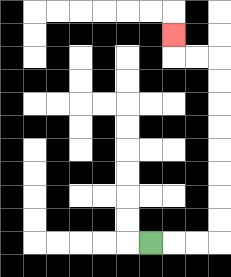{'start': '[6, 10]', 'end': '[7, 1]', 'path_directions': 'R,R,R,U,U,U,U,U,U,U,U,L,L,U', 'path_coordinates': '[[6, 10], [7, 10], [8, 10], [9, 10], [9, 9], [9, 8], [9, 7], [9, 6], [9, 5], [9, 4], [9, 3], [9, 2], [8, 2], [7, 2], [7, 1]]'}